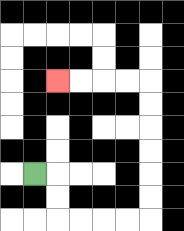{'start': '[1, 7]', 'end': '[2, 3]', 'path_directions': 'R,D,D,R,R,R,R,U,U,U,U,U,U,L,L,L,L', 'path_coordinates': '[[1, 7], [2, 7], [2, 8], [2, 9], [3, 9], [4, 9], [5, 9], [6, 9], [6, 8], [6, 7], [6, 6], [6, 5], [6, 4], [6, 3], [5, 3], [4, 3], [3, 3], [2, 3]]'}